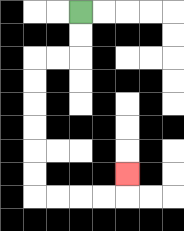{'start': '[3, 0]', 'end': '[5, 7]', 'path_directions': 'D,D,L,L,D,D,D,D,D,D,R,R,R,R,U', 'path_coordinates': '[[3, 0], [3, 1], [3, 2], [2, 2], [1, 2], [1, 3], [1, 4], [1, 5], [1, 6], [1, 7], [1, 8], [2, 8], [3, 8], [4, 8], [5, 8], [5, 7]]'}